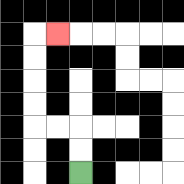{'start': '[3, 7]', 'end': '[2, 1]', 'path_directions': 'U,U,L,L,U,U,U,U,R', 'path_coordinates': '[[3, 7], [3, 6], [3, 5], [2, 5], [1, 5], [1, 4], [1, 3], [1, 2], [1, 1], [2, 1]]'}